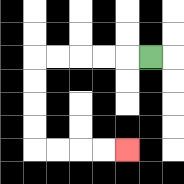{'start': '[6, 2]', 'end': '[5, 6]', 'path_directions': 'L,L,L,L,L,D,D,D,D,R,R,R,R', 'path_coordinates': '[[6, 2], [5, 2], [4, 2], [3, 2], [2, 2], [1, 2], [1, 3], [1, 4], [1, 5], [1, 6], [2, 6], [3, 6], [4, 6], [5, 6]]'}